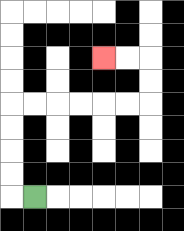{'start': '[1, 8]', 'end': '[4, 2]', 'path_directions': 'L,U,U,U,U,R,R,R,R,R,R,U,U,L,L', 'path_coordinates': '[[1, 8], [0, 8], [0, 7], [0, 6], [0, 5], [0, 4], [1, 4], [2, 4], [3, 4], [4, 4], [5, 4], [6, 4], [6, 3], [6, 2], [5, 2], [4, 2]]'}